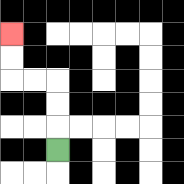{'start': '[2, 6]', 'end': '[0, 1]', 'path_directions': 'U,U,U,L,L,U,U', 'path_coordinates': '[[2, 6], [2, 5], [2, 4], [2, 3], [1, 3], [0, 3], [0, 2], [0, 1]]'}